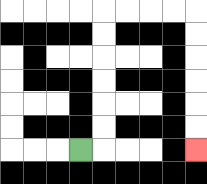{'start': '[3, 6]', 'end': '[8, 6]', 'path_directions': 'R,U,U,U,U,U,U,R,R,R,R,D,D,D,D,D,D', 'path_coordinates': '[[3, 6], [4, 6], [4, 5], [4, 4], [4, 3], [4, 2], [4, 1], [4, 0], [5, 0], [6, 0], [7, 0], [8, 0], [8, 1], [8, 2], [8, 3], [8, 4], [8, 5], [8, 6]]'}